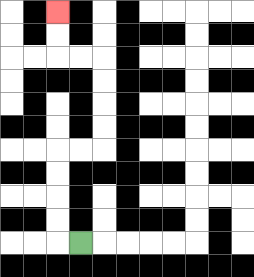{'start': '[3, 10]', 'end': '[2, 0]', 'path_directions': 'L,U,U,U,U,R,R,U,U,U,U,L,L,U,U', 'path_coordinates': '[[3, 10], [2, 10], [2, 9], [2, 8], [2, 7], [2, 6], [3, 6], [4, 6], [4, 5], [4, 4], [4, 3], [4, 2], [3, 2], [2, 2], [2, 1], [2, 0]]'}